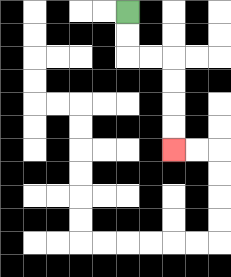{'start': '[5, 0]', 'end': '[7, 6]', 'path_directions': 'D,D,R,R,D,D,D,D', 'path_coordinates': '[[5, 0], [5, 1], [5, 2], [6, 2], [7, 2], [7, 3], [7, 4], [7, 5], [7, 6]]'}